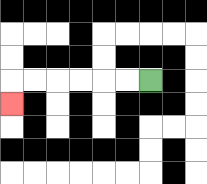{'start': '[6, 3]', 'end': '[0, 4]', 'path_directions': 'L,L,L,L,L,L,D', 'path_coordinates': '[[6, 3], [5, 3], [4, 3], [3, 3], [2, 3], [1, 3], [0, 3], [0, 4]]'}